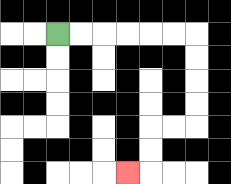{'start': '[2, 1]', 'end': '[5, 7]', 'path_directions': 'R,R,R,R,R,R,D,D,D,D,L,L,D,D,L', 'path_coordinates': '[[2, 1], [3, 1], [4, 1], [5, 1], [6, 1], [7, 1], [8, 1], [8, 2], [8, 3], [8, 4], [8, 5], [7, 5], [6, 5], [6, 6], [6, 7], [5, 7]]'}